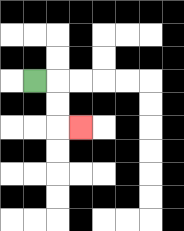{'start': '[1, 3]', 'end': '[3, 5]', 'path_directions': 'R,D,D,R', 'path_coordinates': '[[1, 3], [2, 3], [2, 4], [2, 5], [3, 5]]'}